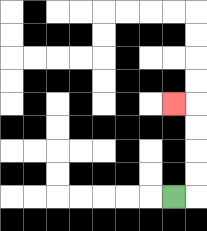{'start': '[7, 8]', 'end': '[7, 4]', 'path_directions': 'R,U,U,U,U,L', 'path_coordinates': '[[7, 8], [8, 8], [8, 7], [8, 6], [8, 5], [8, 4], [7, 4]]'}